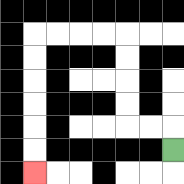{'start': '[7, 6]', 'end': '[1, 7]', 'path_directions': 'U,L,L,U,U,U,U,L,L,L,L,D,D,D,D,D,D', 'path_coordinates': '[[7, 6], [7, 5], [6, 5], [5, 5], [5, 4], [5, 3], [5, 2], [5, 1], [4, 1], [3, 1], [2, 1], [1, 1], [1, 2], [1, 3], [1, 4], [1, 5], [1, 6], [1, 7]]'}